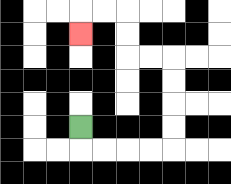{'start': '[3, 5]', 'end': '[3, 1]', 'path_directions': 'D,R,R,R,R,U,U,U,U,L,L,U,U,L,L,D', 'path_coordinates': '[[3, 5], [3, 6], [4, 6], [5, 6], [6, 6], [7, 6], [7, 5], [7, 4], [7, 3], [7, 2], [6, 2], [5, 2], [5, 1], [5, 0], [4, 0], [3, 0], [3, 1]]'}